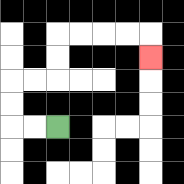{'start': '[2, 5]', 'end': '[6, 2]', 'path_directions': 'L,L,U,U,R,R,U,U,R,R,R,R,D', 'path_coordinates': '[[2, 5], [1, 5], [0, 5], [0, 4], [0, 3], [1, 3], [2, 3], [2, 2], [2, 1], [3, 1], [4, 1], [5, 1], [6, 1], [6, 2]]'}